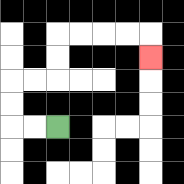{'start': '[2, 5]', 'end': '[6, 2]', 'path_directions': 'L,L,U,U,R,R,U,U,R,R,R,R,D', 'path_coordinates': '[[2, 5], [1, 5], [0, 5], [0, 4], [0, 3], [1, 3], [2, 3], [2, 2], [2, 1], [3, 1], [4, 1], [5, 1], [6, 1], [6, 2]]'}